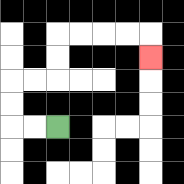{'start': '[2, 5]', 'end': '[6, 2]', 'path_directions': 'L,L,U,U,R,R,U,U,R,R,R,R,D', 'path_coordinates': '[[2, 5], [1, 5], [0, 5], [0, 4], [0, 3], [1, 3], [2, 3], [2, 2], [2, 1], [3, 1], [4, 1], [5, 1], [6, 1], [6, 2]]'}